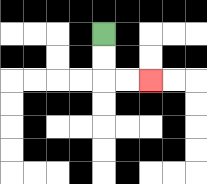{'start': '[4, 1]', 'end': '[6, 3]', 'path_directions': 'D,D,R,R', 'path_coordinates': '[[4, 1], [4, 2], [4, 3], [5, 3], [6, 3]]'}